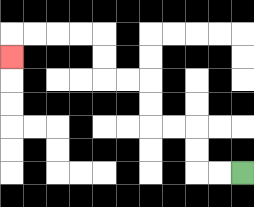{'start': '[10, 7]', 'end': '[0, 2]', 'path_directions': 'L,L,U,U,L,L,U,U,L,L,U,U,L,L,L,L,D', 'path_coordinates': '[[10, 7], [9, 7], [8, 7], [8, 6], [8, 5], [7, 5], [6, 5], [6, 4], [6, 3], [5, 3], [4, 3], [4, 2], [4, 1], [3, 1], [2, 1], [1, 1], [0, 1], [0, 2]]'}